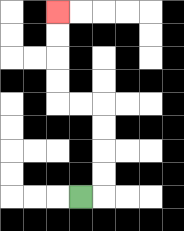{'start': '[3, 8]', 'end': '[2, 0]', 'path_directions': 'R,U,U,U,U,L,L,U,U,U,U', 'path_coordinates': '[[3, 8], [4, 8], [4, 7], [4, 6], [4, 5], [4, 4], [3, 4], [2, 4], [2, 3], [2, 2], [2, 1], [2, 0]]'}